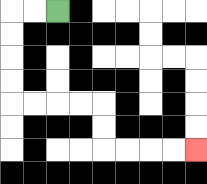{'start': '[2, 0]', 'end': '[8, 6]', 'path_directions': 'L,L,D,D,D,D,R,R,R,R,D,D,R,R,R,R', 'path_coordinates': '[[2, 0], [1, 0], [0, 0], [0, 1], [0, 2], [0, 3], [0, 4], [1, 4], [2, 4], [3, 4], [4, 4], [4, 5], [4, 6], [5, 6], [6, 6], [7, 6], [8, 6]]'}